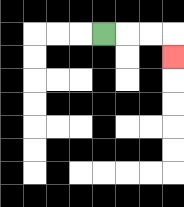{'start': '[4, 1]', 'end': '[7, 2]', 'path_directions': 'R,R,R,D', 'path_coordinates': '[[4, 1], [5, 1], [6, 1], [7, 1], [7, 2]]'}